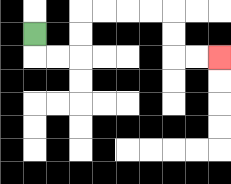{'start': '[1, 1]', 'end': '[9, 2]', 'path_directions': 'D,R,R,U,U,R,R,R,R,D,D,R,R', 'path_coordinates': '[[1, 1], [1, 2], [2, 2], [3, 2], [3, 1], [3, 0], [4, 0], [5, 0], [6, 0], [7, 0], [7, 1], [7, 2], [8, 2], [9, 2]]'}